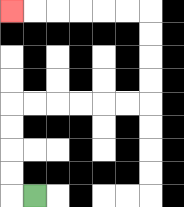{'start': '[1, 8]', 'end': '[0, 0]', 'path_directions': 'L,U,U,U,U,R,R,R,R,R,R,U,U,U,U,L,L,L,L,L,L', 'path_coordinates': '[[1, 8], [0, 8], [0, 7], [0, 6], [0, 5], [0, 4], [1, 4], [2, 4], [3, 4], [4, 4], [5, 4], [6, 4], [6, 3], [6, 2], [6, 1], [6, 0], [5, 0], [4, 0], [3, 0], [2, 0], [1, 0], [0, 0]]'}